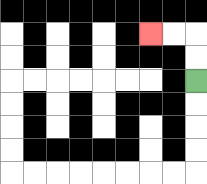{'start': '[8, 3]', 'end': '[6, 1]', 'path_directions': 'U,U,L,L', 'path_coordinates': '[[8, 3], [8, 2], [8, 1], [7, 1], [6, 1]]'}